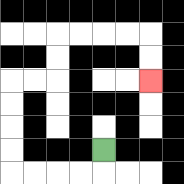{'start': '[4, 6]', 'end': '[6, 3]', 'path_directions': 'D,L,L,L,L,U,U,U,U,R,R,U,U,R,R,R,R,D,D', 'path_coordinates': '[[4, 6], [4, 7], [3, 7], [2, 7], [1, 7], [0, 7], [0, 6], [0, 5], [0, 4], [0, 3], [1, 3], [2, 3], [2, 2], [2, 1], [3, 1], [4, 1], [5, 1], [6, 1], [6, 2], [6, 3]]'}